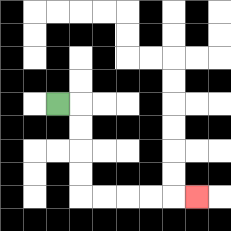{'start': '[2, 4]', 'end': '[8, 8]', 'path_directions': 'R,D,D,D,D,R,R,R,R,R', 'path_coordinates': '[[2, 4], [3, 4], [3, 5], [3, 6], [3, 7], [3, 8], [4, 8], [5, 8], [6, 8], [7, 8], [8, 8]]'}